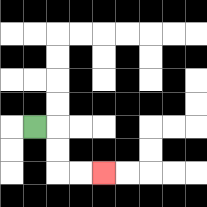{'start': '[1, 5]', 'end': '[4, 7]', 'path_directions': 'R,D,D,R,R', 'path_coordinates': '[[1, 5], [2, 5], [2, 6], [2, 7], [3, 7], [4, 7]]'}